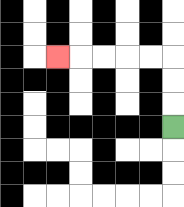{'start': '[7, 5]', 'end': '[2, 2]', 'path_directions': 'U,U,U,L,L,L,L,L', 'path_coordinates': '[[7, 5], [7, 4], [7, 3], [7, 2], [6, 2], [5, 2], [4, 2], [3, 2], [2, 2]]'}